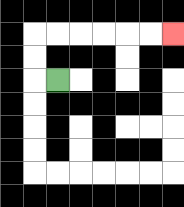{'start': '[2, 3]', 'end': '[7, 1]', 'path_directions': 'L,U,U,R,R,R,R,R,R', 'path_coordinates': '[[2, 3], [1, 3], [1, 2], [1, 1], [2, 1], [3, 1], [4, 1], [5, 1], [6, 1], [7, 1]]'}